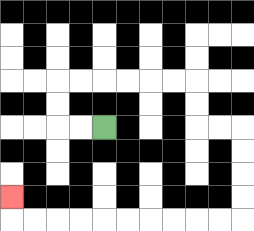{'start': '[4, 5]', 'end': '[0, 8]', 'path_directions': 'L,L,U,U,R,R,R,R,R,R,D,D,R,R,D,D,D,D,L,L,L,L,L,L,L,L,L,L,U', 'path_coordinates': '[[4, 5], [3, 5], [2, 5], [2, 4], [2, 3], [3, 3], [4, 3], [5, 3], [6, 3], [7, 3], [8, 3], [8, 4], [8, 5], [9, 5], [10, 5], [10, 6], [10, 7], [10, 8], [10, 9], [9, 9], [8, 9], [7, 9], [6, 9], [5, 9], [4, 9], [3, 9], [2, 9], [1, 9], [0, 9], [0, 8]]'}